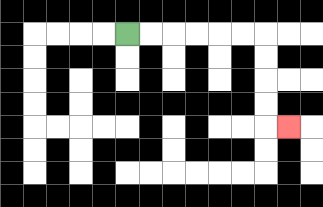{'start': '[5, 1]', 'end': '[12, 5]', 'path_directions': 'R,R,R,R,R,R,D,D,D,D,R', 'path_coordinates': '[[5, 1], [6, 1], [7, 1], [8, 1], [9, 1], [10, 1], [11, 1], [11, 2], [11, 3], [11, 4], [11, 5], [12, 5]]'}